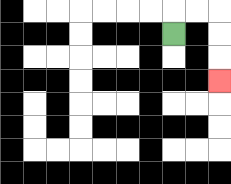{'start': '[7, 1]', 'end': '[9, 3]', 'path_directions': 'U,R,R,D,D,D', 'path_coordinates': '[[7, 1], [7, 0], [8, 0], [9, 0], [9, 1], [9, 2], [9, 3]]'}